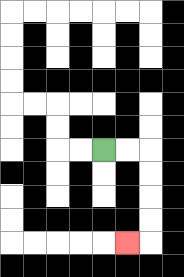{'start': '[4, 6]', 'end': '[5, 10]', 'path_directions': 'R,R,D,D,D,D,L', 'path_coordinates': '[[4, 6], [5, 6], [6, 6], [6, 7], [6, 8], [6, 9], [6, 10], [5, 10]]'}